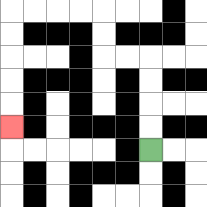{'start': '[6, 6]', 'end': '[0, 5]', 'path_directions': 'U,U,U,U,L,L,U,U,L,L,L,L,D,D,D,D,D', 'path_coordinates': '[[6, 6], [6, 5], [6, 4], [6, 3], [6, 2], [5, 2], [4, 2], [4, 1], [4, 0], [3, 0], [2, 0], [1, 0], [0, 0], [0, 1], [0, 2], [0, 3], [0, 4], [0, 5]]'}